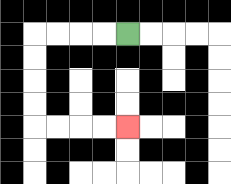{'start': '[5, 1]', 'end': '[5, 5]', 'path_directions': 'L,L,L,L,D,D,D,D,R,R,R,R', 'path_coordinates': '[[5, 1], [4, 1], [3, 1], [2, 1], [1, 1], [1, 2], [1, 3], [1, 4], [1, 5], [2, 5], [3, 5], [4, 5], [5, 5]]'}